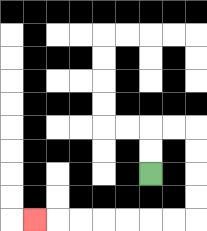{'start': '[6, 7]', 'end': '[1, 9]', 'path_directions': 'U,U,R,R,D,D,D,D,L,L,L,L,L,L,L', 'path_coordinates': '[[6, 7], [6, 6], [6, 5], [7, 5], [8, 5], [8, 6], [8, 7], [8, 8], [8, 9], [7, 9], [6, 9], [5, 9], [4, 9], [3, 9], [2, 9], [1, 9]]'}